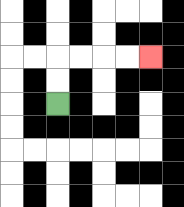{'start': '[2, 4]', 'end': '[6, 2]', 'path_directions': 'U,U,R,R,R,R', 'path_coordinates': '[[2, 4], [2, 3], [2, 2], [3, 2], [4, 2], [5, 2], [6, 2]]'}